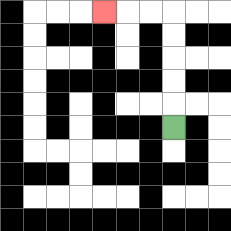{'start': '[7, 5]', 'end': '[4, 0]', 'path_directions': 'U,U,U,U,U,L,L,L', 'path_coordinates': '[[7, 5], [7, 4], [7, 3], [7, 2], [7, 1], [7, 0], [6, 0], [5, 0], [4, 0]]'}